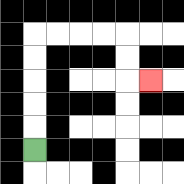{'start': '[1, 6]', 'end': '[6, 3]', 'path_directions': 'U,U,U,U,U,R,R,R,R,D,D,R', 'path_coordinates': '[[1, 6], [1, 5], [1, 4], [1, 3], [1, 2], [1, 1], [2, 1], [3, 1], [4, 1], [5, 1], [5, 2], [5, 3], [6, 3]]'}